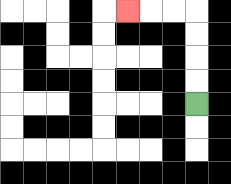{'start': '[8, 4]', 'end': '[5, 0]', 'path_directions': 'U,U,U,U,L,L,L', 'path_coordinates': '[[8, 4], [8, 3], [8, 2], [8, 1], [8, 0], [7, 0], [6, 0], [5, 0]]'}